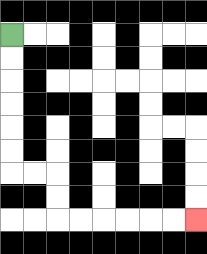{'start': '[0, 1]', 'end': '[8, 9]', 'path_directions': 'D,D,D,D,D,D,R,R,D,D,R,R,R,R,R,R', 'path_coordinates': '[[0, 1], [0, 2], [0, 3], [0, 4], [0, 5], [0, 6], [0, 7], [1, 7], [2, 7], [2, 8], [2, 9], [3, 9], [4, 9], [5, 9], [6, 9], [7, 9], [8, 9]]'}